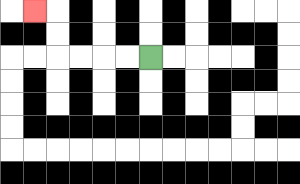{'start': '[6, 2]', 'end': '[1, 0]', 'path_directions': 'L,L,L,L,U,U,L', 'path_coordinates': '[[6, 2], [5, 2], [4, 2], [3, 2], [2, 2], [2, 1], [2, 0], [1, 0]]'}